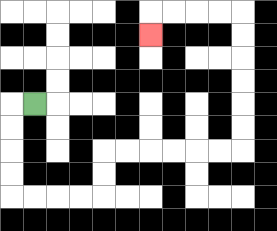{'start': '[1, 4]', 'end': '[6, 1]', 'path_directions': 'L,D,D,D,D,R,R,R,R,U,U,R,R,R,R,R,R,U,U,U,U,U,U,L,L,L,L,D', 'path_coordinates': '[[1, 4], [0, 4], [0, 5], [0, 6], [0, 7], [0, 8], [1, 8], [2, 8], [3, 8], [4, 8], [4, 7], [4, 6], [5, 6], [6, 6], [7, 6], [8, 6], [9, 6], [10, 6], [10, 5], [10, 4], [10, 3], [10, 2], [10, 1], [10, 0], [9, 0], [8, 0], [7, 0], [6, 0], [6, 1]]'}